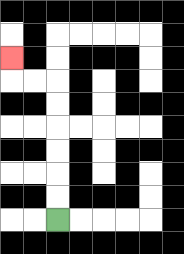{'start': '[2, 9]', 'end': '[0, 2]', 'path_directions': 'U,U,U,U,U,U,L,L,U', 'path_coordinates': '[[2, 9], [2, 8], [2, 7], [2, 6], [2, 5], [2, 4], [2, 3], [1, 3], [0, 3], [0, 2]]'}